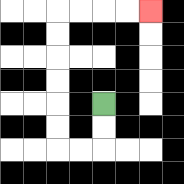{'start': '[4, 4]', 'end': '[6, 0]', 'path_directions': 'D,D,L,L,U,U,U,U,U,U,R,R,R,R', 'path_coordinates': '[[4, 4], [4, 5], [4, 6], [3, 6], [2, 6], [2, 5], [2, 4], [2, 3], [2, 2], [2, 1], [2, 0], [3, 0], [4, 0], [5, 0], [6, 0]]'}